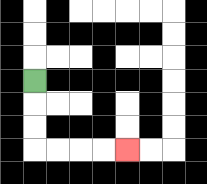{'start': '[1, 3]', 'end': '[5, 6]', 'path_directions': 'D,D,D,R,R,R,R', 'path_coordinates': '[[1, 3], [1, 4], [1, 5], [1, 6], [2, 6], [3, 6], [4, 6], [5, 6]]'}